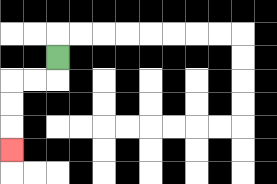{'start': '[2, 2]', 'end': '[0, 6]', 'path_directions': 'D,L,L,D,D,D', 'path_coordinates': '[[2, 2], [2, 3], [1, 3], [0, 3], [0, 4], [0, 5], [0, 6]]'}